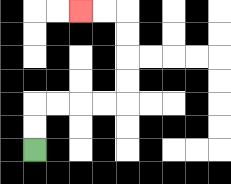{'start': '[1, 6]', 'end': '[3, 0]', 'path_directions': 'U,U,R,R,R,R,U,U,U,U,L,L', 'path_coordinates': '[[1, 6], [1, 5], [1, 4], [2, 4], [3, 4], [4, 4], [5, 4], [5, 3], [5, 2], [5, 1], [5, 0], [4, 0], [3, 0]]'}